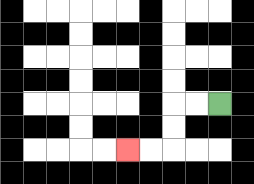{'start': '[9, 4]', 'end': '[5, 6]', 'path_directions': 'L,L,D,D,L,L', 'path_coordinates': '[[9, 4], [8, 4], [7, 4], [7, 5], [7, 6], [6, 6], [5, 6]]'}